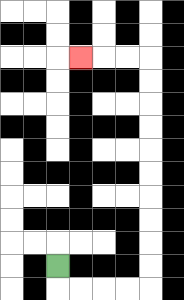{'start': '[2, 11]', 'end': '[3, 2]', 'path_directions': 'D,R,R,R,R,U,U,U,U,U,U,U,U,U,U,L,L,L', 'path_coordinates': '[[2, 11], [2, 12], [3, 12], [4, 12], [5, 12], [6, 12], [6, 11], [6, 10], [6, 9], [6, 8], [6, 7], [6, 6], [6, 5], [6, 4], [6, 3], [6, 2], [5, 2], [4, 2], [3, 2]]'}